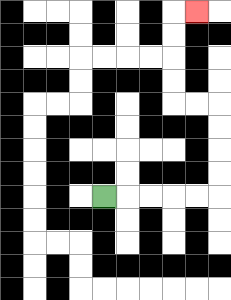{'start': '[4, 8]', 'end': '[8, 0]', 'path_directions': 'R,R,R,R,R,U,U,U,U,L,L,U,U,U,U,R', 'path_coordinates': '[[4, 8], [5, 8], [6, 8], [7, 8], [8, 8], [9, 8], [9, 7], [9, 6], [9, 5], [9, 4], [8, 4], [7, 4], [7, 3], [7, 2], [7, 1], [7, 0], [8, 0]]'}